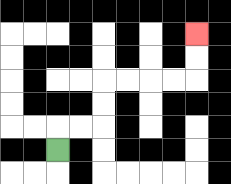{'start': '[2, 6]', 'end': '[8, 1]', 'path_directions': 'U,R,R,U,U,R,R,R,R,U,U', 'path_coordinates': '[[2, 6], [2, 5], [3, 5], [4, 5], [4, 4], [4, 3], [5, 3], [6, 3], [7, 3], [8, 3], [8, 2], [8, 1]]'}